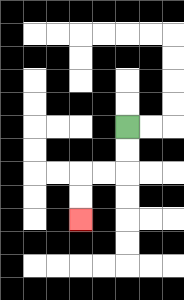{'start': '[5, 5]', 'end': '[3, 9]', 'path_directions': 'D,D,L,L,D,D', 'path_coordinates': '[[5, 5], [5, 6], [5, 7], [4, 7], [3, 7], [3, 8], [3, 9]]'}